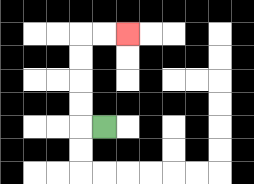{'start': '[4, 5]', 'end': '[5, 1]', 'path_directions': 'L,U,U,U,U,R,R', 'path_coordinates': '[[4, 5], [3, 5], [3, 4], [3, 3], [3, 2], [3, 1], [4, 1], [5, 1]]'}